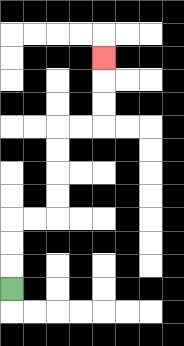{'start': '[0, 12]', 'end': '[4, 2]', 'path_directions': 'U,U,U,R,R,U,U,U,U,R,R,U,U,U', 'path_coordinates': '[[0, 12], [0, 11], [0, 10], [0, 9], [1, 9], [2, 9], [2, 8], [2, 7], [2, 6], [2, 5], [3, 5], [4, 5], [4, 4], [4, 3], [4, 2]]'}